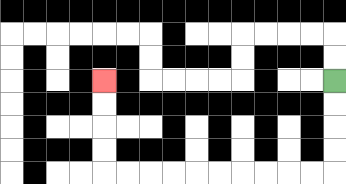{'start': '[14, 3]', 'end': '[4, 3]', 'path_directions': 'D,D,D,D,L,L,L,L,L,L,L,L,L,L,U,U,U,U', 'path_coordinates': '[[14, 3], [14, 4], [14, 5], [14, 6], [14, 7], [13, 7], [12, 7], [11, 7], [10, 7], [9, 7], [8, 7], [7, 7], [6, 7], [5, 7], [4, 7], [4, 6], [4, 5], [4, 4], [4, 3]]'}